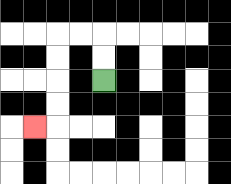{'start': '[4, 3]', 'end': '[1, 5]', 'path_directions': 'U,U,L,L,D,D,D,D,L', 'path_coordinates': '[[4, 3], [4, 2], [4, 1], [3, 1], [2, 1], [2, 2], [2, 3], [2, 4], [2, 5], [1, 5]]'}